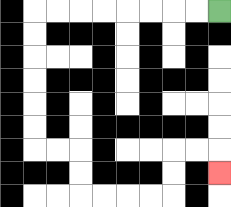{'start': '[9, 0]', 'end': '[9, 7]', 'path_directions': 'L,L,L,L,L,L,L,L,D,D,D,D,D,D,R,R,D,D,R,R,R,R,U,U,R,R,D', 'path_coordinates': '[[9, 0], [8, 0], [7, 0], [6, 0], [5, 0], [4, 0], [3, 0], [2, 0], [1, 0], [1, 1], [1, 2], [1, 3], [1, 4], [1, 5], [1, 6], [2, 6], [3, 6], [3, 7], [3, 8], [4, 8], [5, 8], [6, 8], [7, 8], [7, 7], [7, 6], [8, 6], [9, 6], [9, 7]]'}